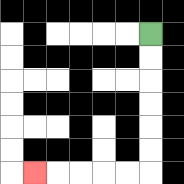{'start': '[6, 1]', 'end': '[1, 7]', 'path_directions': 'D,D,D,D,D,D,L,L,L,L,L', 'path_coordinates': '[[6, 1], [6, 2], [6, 3], [6, 4], [6, 5], [6, 6], [6, 7], [5, 7], [4, 7], [3, 7], [2, 7], [1, 7]]'}